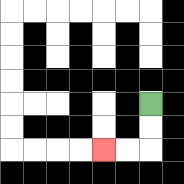{'start': '[6, 4]', 'end': '[4, 6]', 'path_directions': 'D,D,L,L', 'path_coordinates': '[[6, 4], [6, 5], [6, 6], [5, 6], [4, 6]]'}